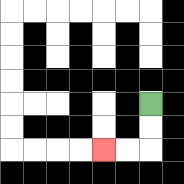{'start': '[6, 4]', 'end': '[4, 6]', 'path_directions': 'D,D,L,L', 'path_coordinates': '[[6, 4], [6, 5], [6, 6], [5, 6], [4, 6]]'}